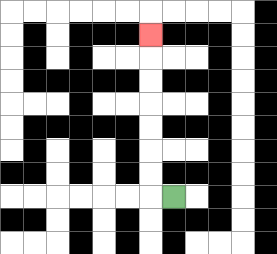{'start': '[7, 8]', 'end': '[6, 1]', 'path_directions': 'L,U,U,U,U,U,U,U', 'path_coordinates': '[[7, 8], [6, 8], [6, 7], [6, 6], [6, 5], [6, 4], [6, 3], [6, 2], [6, 1]]'}